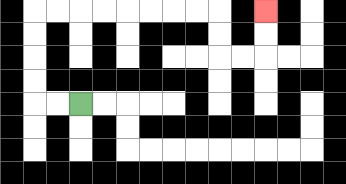{'start': '[3, 4]', 'end': '[11, 0]', 'path_directions': 'L,L,U,U,U,U,R,R,R,R,R,R,R,R,D,D,R,R,U,U', 'path_coordinates': '[[3, 4], [2, 4], [1, 4], [1, 3], [1, 2], [1, 1], [1, 0], [2, 0], [3, 0], [4, 0], [5, 0], [6, 0], [7, 0], [8, 0], [9, 0], [9, 1], [9, 2], [10, 2], [11, 2], [11, 1], [11, 0]]'}